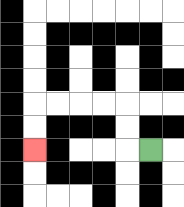{'start': '[6, 6]', 'end': '[1, 6]', 'path_directions': 'L,U,U,L,L,L,L,D,D', 'path_coordinates': '[[6, 6], [5, 6], [5, 5], [5, 4], [4, 4], [3, 4], [2, 4], [1, 4], [1, 5], [1, 6]]'}